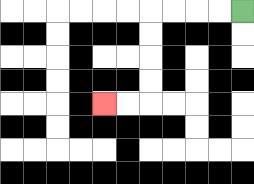{'start': '[10, 0]', 'end': '[4, 4]', 'path_directions': 'L,L,L,L,D,D,D,D,L,L', 'path_coordinates': '[[10, 0], [9, 0], [8, 0], [7, 0], [6, 0], [6, 1], [6, 2], [6, 3], [6, 4], [5, 4], [4, 4]]'}